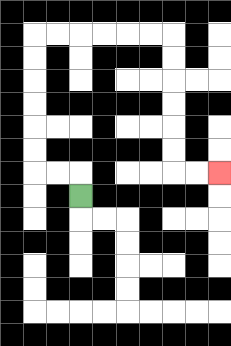{'start': '[3, 8]', 'end': '[9, 7]', 'path_directions': 'U,L,L,U,U,U,U,U,U,R,R,R,R,R,R,D,D,D,D,D,D,R,R', 'path_coordinates': '[[3, 8], [3, 7], [2, 7], [1, 7], [1, 6], [1, 5], [1, 4], [1, 3], [1, 2], [1, 1], [2, 1], [3, 1], [4, 1], [5, 1], [6, 1], [7, 1], [7, 2], [7, 3], [7, 4], [7, 5], [7, 6], [7, 7], [8, 7], [9, 7]]'}